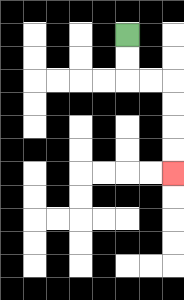{'start': '[5, 1]', 'end': '[7, 7]', 'path_directions': 'D,D,R,R,D,D,D,D', 'path_coordinates': '[[5, 1], [5, 2], [5, 3], [6, 3], [7, 3], [7, 4], [7, 5], [7, 6], [7, 7]]'}